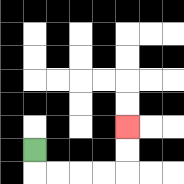{'start': '[1, 6]', 'end': '[5, 5]', 'path_directions': 'D,R,R,R,R,U,U', 'path_coordinates': '[[1, 6], [1, 7], [2, 7], [3, 7], [4, 7], [5, 7], [5, 6], [5, 5]]'}